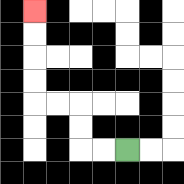{'start': '[5, 6]', 'end': '[1, 0]', 'path_directions': 'L,L,U,U,L,L,U,U,U,U', 'path_coordinates': '[[5, 6], [4, 6], [3, 6], [3, 5], [3, 4], [2, 4], [1, 4], [1, 3], [1, 2], [1, 1], [1, 0]]'}